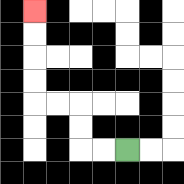{'start': '[5, 6]', 'end': '[1, 0]', 'path_directions': 'L,L,U,U,L,L,U,U,U,U', 'path_coordinates': '[[5, 6], [4, 6], [3, 6], [3, 5], [3, 4], [2, 4], [1, 4], [1, 3], [1, 2], [1, 1], [1, 0]]'}